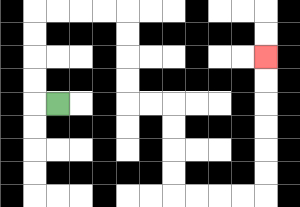{'start': '[2, 4]', 'end': '[11, 2]', 'path_directions': 'L,U,U,U,U,R,R,R,R,D,D,D,D,R,R,D,D,D,D,R,R,R,R,U,U,U,U,U,U', 'path_coordinates': '[[2, 4], [1, 4], [1, 3], [1, 2], [1, 1], [1, 0], [2, 0], [3, 0], [4, 0], [5, 0], [5, 1], [5, 2], [5, 3], [5, 4], [6, 4], [7, 4], [7, 5], [7, 6], [7, 7], [7, 8], [8, 8], [9, 8], [10, 8], [11, 8], [11, 7], [11, 6], [11, 5], [11, 4], [11, 3], [11, 2]]'}